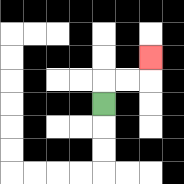{'start': '[4, 4]', 'end': '[6, 2]', 'path_directions': 'U,R,R,U', 'path_coordinates': '[[4, 4], [4, 3], [5, 3], [6, 3], [6, 2]]'}